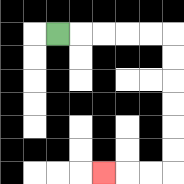{'start': '[2, 1]', 'end': '[4, 7]', 'path_directions': 'R,R,R,R,R,D,D,D,D,D,D,L,L,L', 'path_coordinates': '[[2, 1], [3, 1], [4, 1], [5, 1], [6, 1], [7, 1], [7, 2], [7, 3], [7, 4], [7, 5], [7, 6], [7, 7], [6, 7], [5, 7], [4, 7]]'}